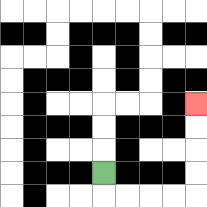{'start': '[4, 7]', 'end': '[8, 4]', 'path_directions': 'D,R,R,R,R,U,U,U,U', 'path_coordinates': '[[4, 7], [4, 8], [5, 8], [6, 8], [7, 8], [8, 8], [8, 7], [8, 6], [8, 5], [8, 4]]'}